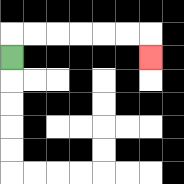{'start': '[0, 2]', 'end': '[6, 2]', 'path_directions': 'U,R,R,R,R,R,R,D', 'path_coordinates': '[[0, 2], [0, 1], [1, 1], [2, 1], [3, 1], [4, 1], [5, 1], [6, 1], [6, 2]]'}